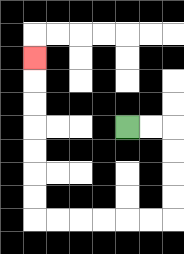{'start': '[5, 5]', 'end': '[1, 2]', 'path_directions': 'R,R,D,D,D,D,L,L,L,L,L,L,U,U,U,U,U,U,U', 'path_coordinates': '[[5, 5], [6, 5], [7, 5], [7, 6], [7, 7], [7, 8], [7, 9], [6, 9], [5, 9], [4, 9], [3, 9], [2, 9], [1, 9], [1, 8], [1, 7], [1, 6], [1, 5], [1, 4], [1, 3], [1, 2]]'}